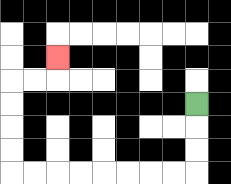{'start': '[8, 4]', 'end': '[2, 2]', 'path_directions': 'D,D,D,L,L,L,L,L,L,L,L,U,U,U,U,R,R,U', 'path_coordinates': '[[8, 4], [8, 5], [8, 6], [8, 7], [7, 7], [6, 7], [5, 7], [4, 7], [3, 7], [2, 7], [1, 7], [0, 7], [0, 6], [0, 5], [0, 4], [0, 3], [1, 3], [2, 3], [2, 2]]'}